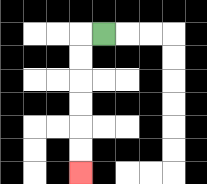{'start': '[4, 1]', 'end': '[3, 7]', 'path_directions': 'L,D,D,D,D,D,D', 'path_coordinates': '[[4, 1], [3, 1], [3, 2], [3, 3], [3, 4], [3, 5], [3, 6], [3, 7]]'}